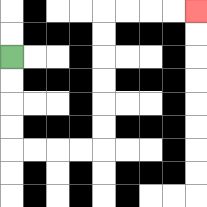{'start': '[0, 2]', 'end': '[8, 0]', 'path_directions': 'D,D,D,D,R,R,R,R,U,U,U,U,U,U,R,R,R,R', 'path_coordinates': '[[0, 2], [0, 3], [0, 4], [0, 5], [0, 6], [1, 6], [2, 6], [3, 6], [4, 6], [4, 5], [4, 4], [4, 3], [4, 2], [4, 1], [4, 0], [5, 0], [6, 0], [7, 0], [8, 0]]'}